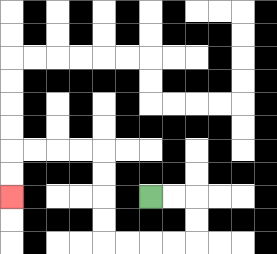{'start': '[6, 8]', 'end': '[0, 8]', 'path_directions': 'R,R,D,D,L,L,L,L,U,U,U,U,L,L,L,L,D,D', 'path_coordinates': '[[6, 8], [7, 8], [8, 8], [8, 9], [8, 10], [7, 10], [6, 10], [5, 10], [4, 10], [4, 9], [4, 8], [4, 7], [4, 6], [3, 6], [2, 6], [1, 6], [0, 6], [0, 7], [0, 8]]'}